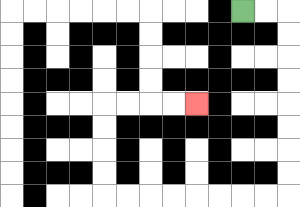{'start': '[10, 0]', 'end': '[8, 4]', 'path_directions': 'R,R,D,D,D,D,D,D,D,D,L,L,L,L,L,L,L,L,U,U,U,U,R,R,R,R', 'path_coordinates': '[[10, 0], [11, 0], [12, 0], [12, 1], [12, 2], [12, 3], [12, 4], [12, 5], [12, 6], [12, 7], [12, 8], [11, 8], [10, 8], [9, 8], [8, 8], [7, 8], [6, 8], [5, 8], [4, 8], [4, 7], [4, 6], [4, 5], [4, 4], [5, 4], [6, 4], [7, 4], [8, 4]]'}